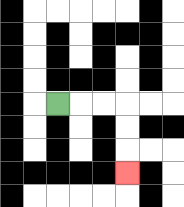{'start': '[2, 4]', 'end': '[5, 7]', 'path_directions': 'R,R,R,D,D,D', 'path_coordinates': '[[2, 4], [3, 4], [4, 4], [5, 4], [5, 5], [5, 6], [5, 7]]'}